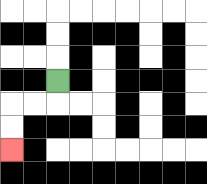{'start': '[2, 3]', 'end': '[0, 6]', 'path_directions': 'D,L,L,D,D', 'path_coordinates': '[[2, 3], [2, 4], [1, 4], [0, 4], [0, 5], [0, 6]]'}